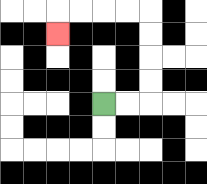{'start': '[4, 4]', 'end': '[2, 1]', 'path_directions': 'R,R,U,U,U,U,L,L,L,L,D', 'path_coordinates': '[[4, 4], [5, 4], [6, 4], [6, 3], [6, 2], [6, 1], [6, 0], [5, 0], [4, 0], [3, 0], [2, 0], [2, 1]]'}